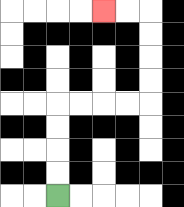{'start': '[2, 8]', 'end': '[4, 0]', 'path_directions': 'U,U,U,U,R,R,R,R,U,U,U,U,L,L', 'path_coordinates': '[[2, 8], [2, 7], [2, 6], [2, 5], [2, 4], [3, 4], [4, 4], [5, 4], [6, 4], [6, 3], [6, 2], [6, 1], [6, 0], [5, 0], [4, 0]]'}